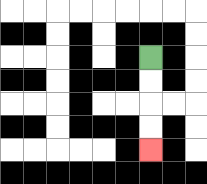{'start': '[6, 2]', 'end': '[6, 6]', 'path_directions': 'D,D,D,D', 'path_coordinates': '[[6, 2], [6, 3], [6, 4], [6, 5], [6, 6]]'}